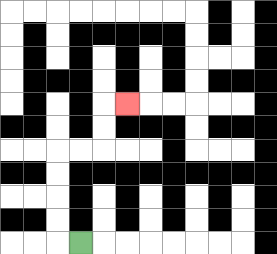{'start': '[3, 10]', 'end': '[5, 4]', 'path_directions': 'L,U,U,U,U,R,R,U,U,R', 'path_coordinates': '[[3, 10], [2, 10], [2, 9], [2, 8], [2, 7], [2, 6], [3, 6], [4, 6], [4, 5], [4, 4], [5, 4]]'}